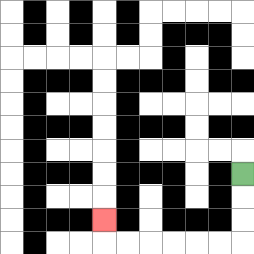{'start': '[10, 7]', 'end': '[4, 9]', 'path_directions': 'D,D,D,L,L,L,L,L,L,U', 'path_coordinates': '[[10, 7], [10, 8], [10, 9], [10, 10], [9, 10], [8, 10], [7, 10], [6, 10], [5, 10], [4, 10], [4, 9]]'}